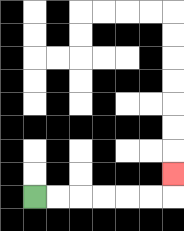{'start': '[1, 8]', 'end': '[7, 7]', 'path_directions': 'R,R,R,R,R,R,U', 'path_coordinates': '[[1, 8], [2, 8], [3, 8], [4, 8], [5, 8], [6, 8], [7, 8], [7, 7]]'}